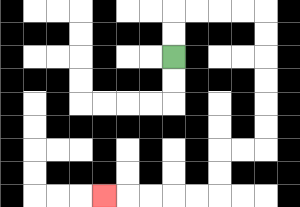{'start': '[7, 2]', 'end': '[4, 8]', 'path_directions': 'U,U,R,R,R,R,D,D,D,D,D,D,L,L,D,D,L,L,L,L,L', 'path_coordinates': '[[7, 2], [7, 1], [7, 0], [8, 0], [9, 0], [10, 0], [11, 0], [11, 1], [11, 2], [11, 3], [11, 4], [11, 5], [11, 6], [10, 6], [9, 6], [9, 7], [9, 8], [8, 8], [7, 8], [6, 8], [5, 8], [4, 8]]'}